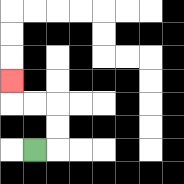{'start': '[1, 6]', 'end': '[0, 3]', 'path_directions': 'R,U,U,L,L,U', 'path_coordinates': '[[1, 6], [2, 6], [2, 5], [2, 4], [1, 4], [0, 4], [0, 3]]'}